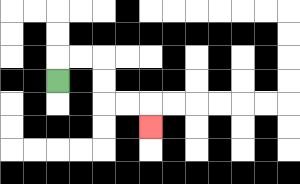{'start': '[2, 3]', 'end': '[6, 5]', 'path_directions': 'U,R,R,D,D,R,R,D', 'path_coordinates': '[[2, 3], [2, 2], [3, 2], [4, 2], [4, 3], [4, 4], [5, 4], [6, 4], [6, 5]]'}